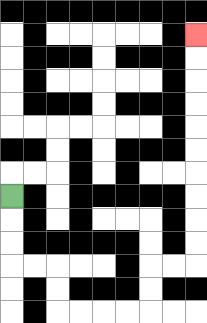{'start': '[0, 8]', 'end': '[8, 1]', 'path_directions': 'D,D,D,R,R,D,D,R,R,R,R,U,U,R,R,U,U,U,U,U,U,U,U,U,U', 'path_coordinates': '[[0, 8], [0, 9], [0, 10], [0, 11], [1, 11], [2, 11], [2, 12], [2, 13], [3, 13], [4, 13], [5, 13], [6, 13], [6, 12], [6, 11], [7, 11], [8, 11], [8, 10], [8, 9], [8, 8], [8, 7], [8, 6], [8, 5], [8, 4], [8, 3], [8, 2], [8, 1]]'}